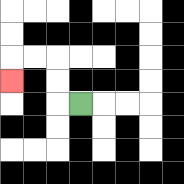{'start': '[3, 4]', 'end': '[0, 3]', 'path_directions': 'L,U,U,L,L,D', 'path_coordinates': '[[3, 4], [2, 4], [2, 3], [2, 2], [1, 2], [0, 2], [0, 3]]'}